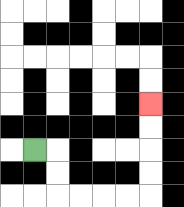{'start': '[1, 6]', 'end': '[6, 4]', 'path_directions': 'R,D,D,R,R,R,R,U,U,U,U', 'path_coordinates': '[[1, 6], [2, 6], [2, 7], [2, 8], [3, 8], [4, 8], [5, 8], [6, 8], [6, 7], [6, 6], [6, 5], [6, 4]]'}